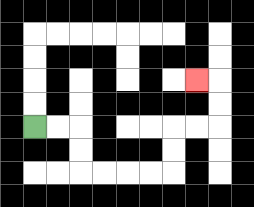{'start': '[1, 5]', 'end': '[8, 3]', 'path_directions': 'R,R,D,D,R,R,R,R,U,U,R,R,U,U,L', 'path_coordinates': '[[1, 5], [2, 5], [3, 5], [3, 6], [3, 7], [4, 7], [5, 7], [6, 7], [7, 7], [7, 6], [7, 5], [8, 5], [9, 5], [9, 4], [9, 3], [8, 3]]'}